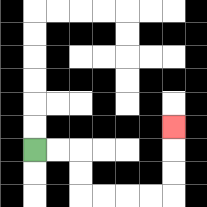{'start': '[1, 6]', 'end': '[7, 5]', 'path_directions': 'R,R,D,D,R,R,R,R,U,U,U', 'path_coordinates': '[[1, 6], [2, 6], [3, 6], [3, 7], [3, 8], [4, 8], [5, 8], [6, 8], [7, 8], [7, 7], [7, 6], [7, 5]]'}